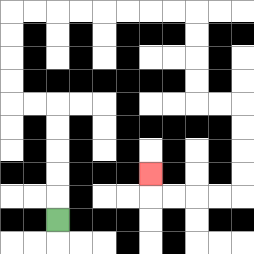{'start': '[2, 9]', 'end': '[6, 7]', 'path_directions': 'U,U,U,U,U,L,L,U,U,U,U,R,R,R,R,R,R,R,R,D,D,D,D,R,R,D,D,D,D,L,L,L,L,U', 'path_coordinates': '[[2, 9], [2, 8], [2, 7], [2, 6], [2, 5], [2, 4], [1, 4], [0, 4], [0, 3], [0, 2], [0, 1], [0, 0], [1, 0], [2, 0], [3, 0], [4, 0], [5, 0], [6, 0], [7, 0], [8, 0], [8, 1], [8, 2], [8, 3], [8, 4], [9, 4], [10, 4], [10, 5], [10, 6], [10, 7], [10, 8], [9, 8], [8, 8], [7, 8], [6, 8], [6, 7]]'}